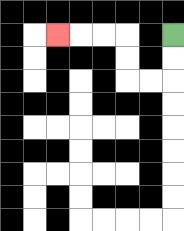{'start': '[7, 1]', 'end': '[2, 1]', 'path_directions': 'D,D,L,L,U,U,L,L,L', 'path_coordinates': '[[7, 1], [7, 2], [7, 3], [6, 3], [5, 3], [5, 2], [5, 1], [4, 1], [3, 1], [2, 1]]'}